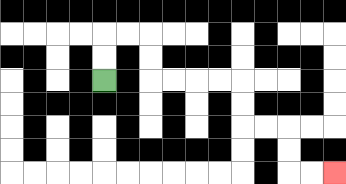{'start': '[4, 3]', 'end': '[14, 7]', 'path_directions': 'U,U,R,R,D,D,R,R,R,R,D,D,R,R,D,D,R,R', 'path_coordinates': '[[4, 3], [4, 2], [4, 1], [5, 1], [6, 1], [6, 2], [6, 3], [7, 3], [8, 3], [9, 3], [10, 3], [10, 4], [10, 5], [11, 5], [12, 5], [12, 6], [12, 7], [13, 7], [14, 7]]'}